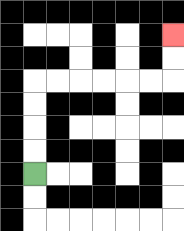{'start': '[1, 7]', 'end': '[7, 1]', 'path_directions': 'U,U,U,U,R,R,R,R,R,R,U,U', 'path_coordinates': '[[1, 7], [1, 6], [1, 5], [1, 4], [1, 3], [2, 3], [3, 3], [4, 3], [5, 3], [6, 3], [7, 3], [7, 2], [7, 1]]'}